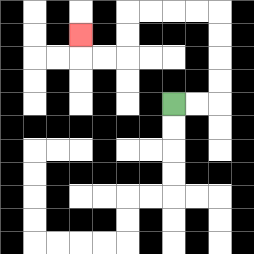{'start': '[7, 4]', 'end': '[3, 1]', 'path_directions': 'R,R,U,U,U,U,L,L,L,L,D,D,L,L,U', 'path_coordinates': '[[7, 4], [8, 4], [9, 4], [9, 3], [9, 2], [9, 1], [9, 0], [8, 0], [7, 0], [6, 0], [5, 0], [5, 1], [5, 2], [4, 2], [3, 2], [3, 1]]'}